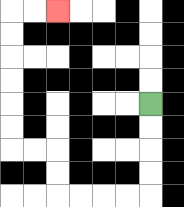{'start': '[6, 4]', 'end': '[2, 0]', 'path_directions': 'D,D,D,D,L,L,L,L,U,U,L,L,U,U,U,U,U,U,R,R', 'path_coordinates': '[[6, 4], [6, 5], [6, 6], [6, 7], [6, 8], [5, 8], [4, 8], [3, 8], [2, 8], [2, 7], [2, 6], [1, 6], [0, 6], [0, 5], [0, 4], [0, 3], [0, 2], [0, 1], [0, 0], [1, 0], [2, 0]]'}